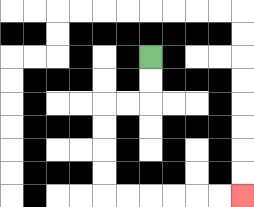{'start': '[6, 2]', 'end': '[10, 8]', 'path_directions': 'D,D,L,L,D,D,D,D,R,R,R,R,R,R', 'path_coordinates': '[[6, 2], [6, 3], [6, 4], [5, 4], [4, 4], [4, 5], [4, 6], [4, 7], [4, 8], [5, 8], [6, 8], [7, 8], [8, 8], [9, 8], [10, 8]]'}